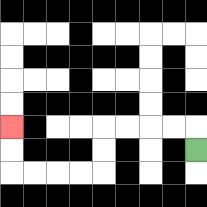{'start': '[8, 6]', 'end': '[0, 5]', 'path_directions': 'U,L,L,L,L,D,D,L,L,L,L,U,U', 'path_coordinates': '[[8, 6], [8, 5], [7, 5], [6, 5], [5, 5], [4, 5], [4, 6], [4, 7], [3, 7], [2, 7], [1, 7], [0, 7], [0, 6], [0, 5]]'}